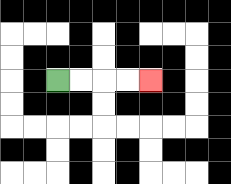{'start': '[2, 3]', 'end': '[6, 3]', 'path_directions': 'R,R,R,R', 'path_coordinates': '[[2, 3], [3, 3], [4, 3], [5, 3], [6, 3]]'}